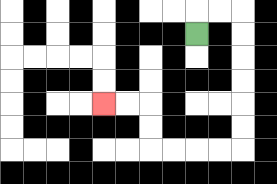{'start': '[8, 1]', 'end': '[4, 4]', 'path_directions': 'U,R,R,D,D,D,D,D,D,L,L,L,L,U,U,L,L', 'path_coordinates': '[[8, 1], [8, 0], [9, 0], [10, 0], [10, 1], [10, 2], [10, 3], [10, 4], [10, 5], [10, 6], [9, 6], [8, 6], [7, 6], [6, 6], [6, 5], [6, 4], [5, 4], [4, 4]]'}